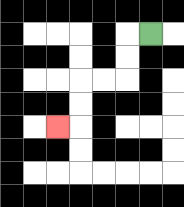{'start': '[6, 1]', 'end': '[2, 5]', 'path_directions': 'L,D,D,L,L,D,D,L', 'path_coordinates': '[[6, 1], [5, 1], [5, 2], [5, 3], [4, 3], [3, 3], [3, 4], [3, 5], [2, 5]]'}